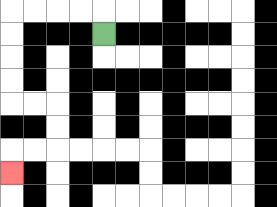{'start': '[4, 1]', 'end': '[0, 7]', 'path_directions': 'U,L,L,L,L,D,D,D,D,R,R,D,D,L,L,D', 'path_coordinates': '[[4, 1], [4, 0], [3, 0], [2, 0], [1, 0], [0, 0], [0, 1], [0, 2], [0, 3], [0, 4], [1, 4], [2, 4], [2, 5], [2, 6], [1, 6], [0, 6], [0, 7]]'}